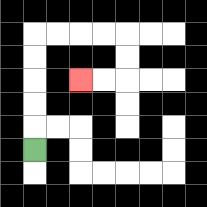{'start': '[1, 6]', 'end': '[3, 3]', 'path_directions': 'U,U,U,U,U,R,R,R,R,D,D,L,L', 'path_coordinates': '[[1, 6], [1, 5], [1, 4], [1, 3], [1, 2], [1, 1], [2, 1], [3, 1], [4, 1], [5, 1], [5, 2], [5, 3], [4, 3], [3, 3]]'}